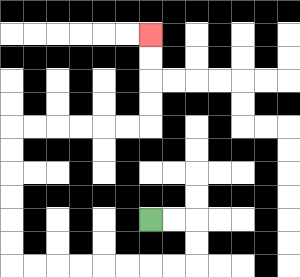{'start': '[6, 9]', 'end': '[6, 1]', 'path_directions': 'R,R,D,D,L,L,L,L,L,L,L,L,U,U,U,U,U,U,R,R,R,R,R,R,U,U,U,U', 'path_coordinates': '[[6, 9], [7, 9], [8, 9], [8, 10], [8, 11], [7, 11], [6, 11], [5, 11], [4, 11], [3, 11], [2, 11], [1, 11], [0, 11], [0, 10], [0, 9], [0, 8], [0, 7], [0, 6], [0, 5], [1, 5], [2, 5], [3, 5], [4, 5], [5, 5], [6, 5], [6, 4], [6, 3], [6, 2], [6, 1]]'}